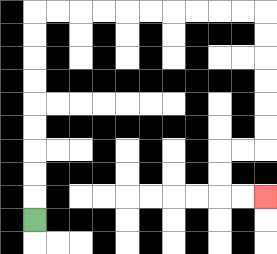{'start': '[1, 9]', 'end': '[11, 8]', 'path_directions': 'U,U,U,U,U,U,U,U,U,R,R,R,R,R,R,R,R,R,R,D,D,D,D,D,D,L,L,D,D,R,R', 'path_coordinates': '[[1, 9], [1, 8], [1, 7], [1, 6], [1, 5], [1, 4], [1, 3], [1, 2], [1, 1], [1, 0], [2, 0], [3, 0], [4, 0], [5, 0], [6, 0], [7, 0], [8, 0], [9, 0], [10, 0], [11, 0], [11, 1], [11, 2], [11, 3], [11, 4], [11, 5], [11, 6], [10, 6], [9, 6], [9, 7], [9, 8], [10, 8], [11, 8]]'}